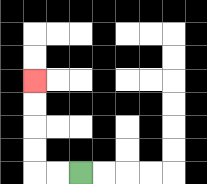{'start': '[3, 7]', 'end': '[1, 3]', 'path_directions': 'L,L,U,U,U,U', 'path_coordinates': '[[3, 7], [2, 7], [1, 7], [1, 6], [1, 5], [1, 4], [1, 3]]'}